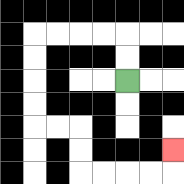{'start': '[5, 3]', 'end': '[7, 6]', 'path_directions': 'U,U,L,L,L,L,D,D,D,D,R,R,D,D,R,R,R,R,U', 'path_coordinates': '[[5, 3], [5, 2], [5, 1], [4, 1], [3, 1], [2, 1], [1, 1], [1, 2], [1, 3], [1, 4], [1, 5], [2, 5], [3, 5], [3, 6], [3, 7], [4, 7], [5, 7], [6, 7], [7, 7], [7, 6]]'}